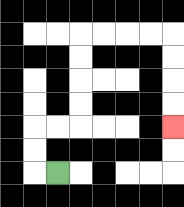{'start': '[2, 7]', 'end': '[7, 5]', 'path_directions': 'L,U,U,R,R,U,U,U,U,R,R,R,R,D,D,D,D', 'path_coordinates': '[[2, 7], [1, 7], [1, 6], [1, 5], [2, 5], [3, 5], [3, 4], [3, 3], [3, 2], [3, 1], [4, 1], [5, 1], [6, 1], [7, 1], [7, 2], [7, 3], [7, 4], [7, 5]]'}